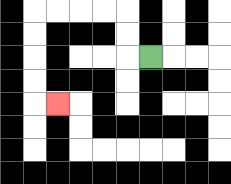{'start': '[6, 2]', 'end': '[2, 4]', 'path_directions': 'L,U,U,L,L,L,L,D,D,D,D,R', 'path_coordinates': '[[6, 2], [5, 2], [5, 1], [5, 0], [4, 0], [3, 0], [2, 0], [1, 0], [1, 1], [1, 2], [1, 3], [1, 4], [2, 4]]'}